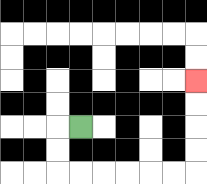{'start': '[3, 5]', 'end': '[8, 3]', 'path_directions': 'L,D,D,R,R,R,R,R,R,U,U,U,U', 'path_coordinates': '[[3, 5], [2, 5], [2, 6], [2, 7], [3, 7], [4, 7], [5, 7], [6, 7], [7, 7], [8, 7], [8, 6], [8, 5], [8, 4], [8, 3]]'}